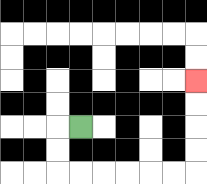{'start': '[3, 5]', 'end': '[8, 3]', 'path_directions': 'L,D,D,R,R,R,R,R,R,U,U,U,U', 'path_coordinates': '[[3, 5], [2, 5], [2, 6], [2, 7], [3, 7], [4, 7], [5, 7], [6, 7], [7, 7], [8, 7], [8, 6], [8, 5], [8, 4], [8, 3]]'}